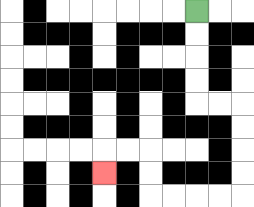{'start': '[8, 0]', 'end': '[4, 7]', 'path_directions': 'D,D,D,D,R,R,D,D,D,D,L,L,L,L,U,U,L,L,D', 'path_coordinates': '[[8, 0], [8, 1], [8, 2], [8, 3], [8, 4], [9, 4], [10, 4], [10, 5], [10, 6], [10, 7], [10, 8], [9, 8], [8, 8], [7, 8], [6, 8], [6, 7], [6, 6], [5, 6], [4, 6], [4, 7]]'}